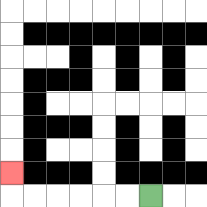{'start': '[6, 8]', 'end': '[0, 7]', 'path_directions': 'L,L,L,L,L,L,U', 'path_coordinates': '[[6, 8], [5, 8], [4, 8], [3, 8], [2, 8], [1, 8], [0, 8], [0, 7]]'}